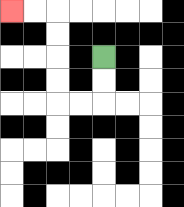{'start': '[4, 2]', 'end': '[0, 0]', 'path_directions': 'D,D,L,L,U,U,U,U,L,L', 'path_coordinates': '[[4, 2], [4, 3], [4, 4], [3, 4], [2, 4], [2, 3], [2, 2], [2, 1], [2, 0], [1, 0], [0, 0]]'}